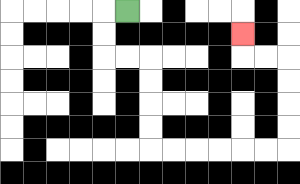{'start': '[5, 0]', 'end': '[10, 1]', 'path_directions': 'L,D,D,R,R,D,D,D,D,R,R,R,R,R,R,U,U,U,U,L,L,U', 'path_coordinates': '[[5, 0], [4, 0], [4, 1], [4, 2], [5, 2], [6, 2], [6, 3], [6, 4], [6, 5], [6, 6], [7, 6], [8, 6], [9, 6], [10, 6], [11, 6], [12, 6], [12, 5], [12, 4], [12, 3], [12, 2], [11, 2], [10, 2], [10, 1]]'}